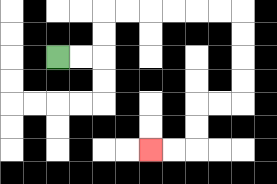{'start': '[2, 2]', 'end': '[6, 6]', 'path_directions': 'R,R,U,U,R,R,R,R,R,R,D,D,D,D,L,L,D,D,L,L', 'path_coordinates': '[[2, 2], [3, 2], [4, 2], [4, 1], [4, 0], [5, 0], [6, 0], [7, 0], [8, 0], [9, 0], [10, 0], [10, 1], [10, 2], [10, 3], [10, 4], [9, 4], [8, 4], [8, 5], [8, 6], [7, 6], [6, 6]]'}